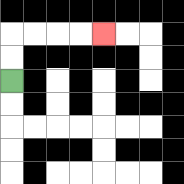{'start': '[0, 3]', 'end': '[4, 1]', 'path_directions': 'U,U,R,R,R,R', 'path_coordinates': '[[0, 3], [0, 2], [0, 1], [1, 1], [2, 1], [3, 1], [4, 1]]'}